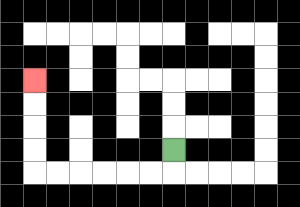{'start': '[7, 6]', 'end': '[1, 3]', 'path_directions': 'D,L,L,L,L,L,L,U,U,U,U', 'path_coordinates': '[[7, 6], [7, 7], [6, 7], [5, 7], [4, 7], [3, 7], [2, 7], [1, 7], [1, 6], [1, 5], [1, 4], [1, 3]]'}